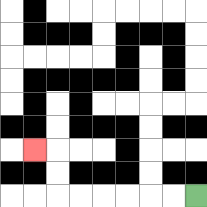{'start': '[8, 8]', 'end': '[1, 6]', 'path_directions': 'L,L,L,L,L,L,U,U,L', 'path_coordinates': '[[8, 8], [7, 8], [6, 8], [5, 8], [4, 8], [3, 8], [2, 8], [2, 7], [2, 6], [1, 6]]'}